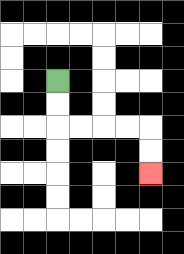{'start': '[2, 3]', 'end': '[6, 7]', 'path_directions': 'D,D,R,R,R,R,D,D', 'path_coordinates': '[[2, 3], [2, 4], [2, 5], [3, 5], [4, 5], [5, 5], [6, 5], [6, 6], [6, 7]]'}